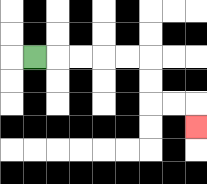{'start': '[1, 2]', 'end': '[8, 5]', 'path_directions': 'R,R,R,R,R,D,D,R,R,D', 'path_coordinates': '[[1, 2], [2, 2], [3, 2], [4, 2], [5, 2], [6, 2], [6, 3], [6, 4], [7, 4], [8, 4], [8, 5]]'}